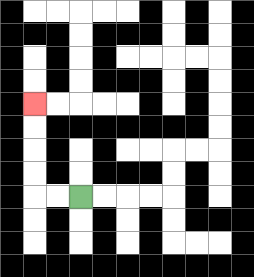{'start': '[3, 8]', 'end': '[1, 4]', 'path_directions': 'L,L,U,U,U,U', 'path_coordinates': '[[3, 8], [2, 8], [1, 8], [1, 7], [1, 6], [1, 5], [1, 4]]'}